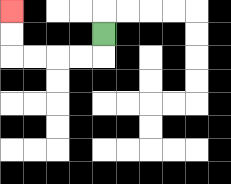{'start': '[4, 1]', 'end': '[0, 0]', 'path_directions': 'D,L,L,L,L,U,U', 'path_coordinates': '[[4, 1], [4, 2], [3, 2], [2, 2], [1, 2], [0, 2], [0, 1], [0, 0]]'}